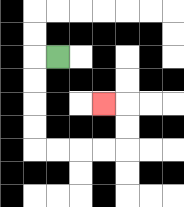{'start': '[2, 2]', 'end': '[4, 4]', 'path_directions': 'L,D,D,D,D,R,R,R,R,U,U,L', 'path_coordinates': '[[2, 2], [1, 2], [1, 3], [1, 4], [1, 5], [1, 6], [2, 6], [3, 6], [4, 6], [5, 6], [5, 5], [5, 4], [4, 4]]'}